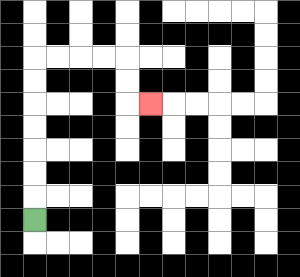{'start': '[1, 9]', 'end': '[6, 4]', 'path_directions': 'U,U,U,U,U,U,U,R,R,R,R,D,D,R', 'path_coordinates': '[[1, 9], [1, 8], [1, 7], [1, 6], [1, 5], [1, 4], [1, 3], [1, 2], [2, 2], [3, 2], [4, 2], [5, 2], [5, 3], [5, 4], [6, 4]]'}